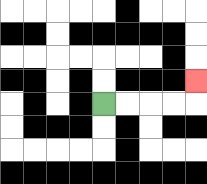{'start': '[4, 4]', 'end': '[8, 3]', 'path_directions': 'R,R,R,R,U', 'path_coordinates': '[[4, 4], [5, 4], [6, 4], [7, 4], [8, 4], [8, 3]]'}